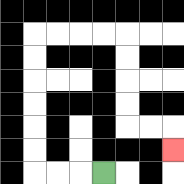{'start': '[4, 7]', 'end': '[7, 6]', 'path_directions': 'L,L,L,U,U,U,U,U,U,R,R,R,R,D,D,D,D,R,R,D', 'path_coordinates': '[[4, 7], [3, 7], [2, 7], [1, 7], [1, 6], [1, 5], [1, 4], [1, 3], [1, 2], [1, 1], [2, 1], [3, 1], [4, 1], [5, 1], [5, 2], [5, 3], [5, 4], [5, 5], [6, 5], [7, 5], [7, 6]]'}